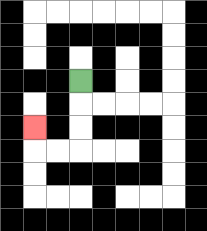{'start': '[3, 3]', 'end': '[1, 5]', 'path_directions': 'D,D,D,L,L,U', 'path_coordinates': '[[3, 3], [3, 4], [3, 5], [3, 6], [2, 6], [1, 6], [1, 5]]'}